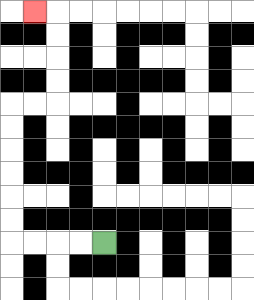{'start': '[4, 10]', 'end': '[1, 0]', 'path_directions': 'L,L,L,L,U,U,U,U,U,U,R,R,U,U,U,U,L', 'path_coordinates': '[[4, 10], [3, 10], [2, 10], [1, 10], [0, 10], [0, 9], [0, 8], [0, 7], [0, 6], [0, 5], [0, 4], [1, 4], [2, 4], [2, 3], [2, 2], [2, 1], [2, 0], [1, 0]]'}